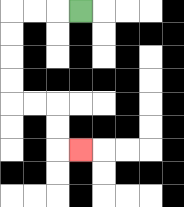{'start': '[3, 0]', 'end': '[3, 6]', 'path_directions': 'L,L,L,D,D,D,D,R,R,D,D,R', 'path_coordinates': '[[3, 0], [2, 0], [1, 0], [0, 0], [0, 1], [0, 2], [0, 3], [0, 4], [1, 4], [2, 4], [2, 5], [2, 6], [3, 6]]'}